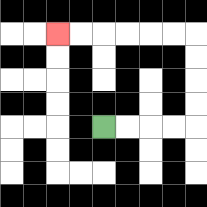{'start': '[4, 5]', 'end': '[2, 1]', 'path_directions': 'R,R,R,R,U,U,U,U,L,L,L,L,L,L', 'path_coordinates': '[[4, 5], [5, 5], [6, 5], [7, 5], [8, 5], [8, 4], [8, 3], [8, 2], [8, 1], [7, 1], [6, 1], [5, 1], [4, 1], [3, 1], [2, 1]]'}